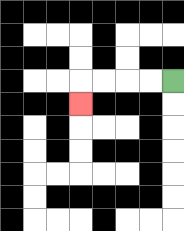{'start': '[7, 3]', 'end': '[3, 4]', 'path_directions': 'L,L,L,L,D', 'path_coordinates': '[[7, 3], [6, 3], [5, 3], [4, 3], [3, 3], [3, 4]]'}